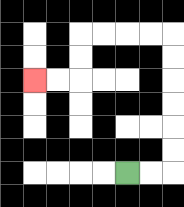{'start': '[5, 7]', 'end': '[1, 3]', 'path_directions': 'R,R,U,U,U,U,U,U,L,L,L,L,D,D,L,L', 'path_coordinates': '[[5, 7], [6, 7], [7, 7], [7, 6], [7, 5], [7, 4], [7, 3], [7, 2], [7, 1], [6, 1], [5, 1], [4, 1], [3, 1], [3, 2], [3, 3], [2, 3], [1, 3]]'}